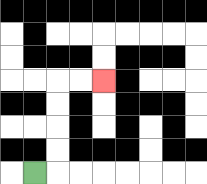{'start': '[1, 7]', 'end': '[4, 3]', 'path_directions': 'R,U,U,U,U,R,R', 'path_coordinates': '[[1, 7], [2, 7], [2, 6], [2, 5], [2, 4], [2, 3], [3, 3], [4, 3]]'}